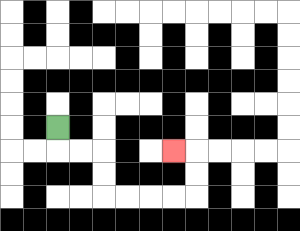{'start': '[2, 5]', 'end': '[7, 6]', 'path_directions': 'D,R,R,D,D,R,R,R,R,U,U,L', 'path_coordinates': '[[2, 5], [2, 6], [3, 6], [4, 6], [4, 7], [4, 8], [5, 8], [6, 8], [7, 8], [8, 8], [8, 7], [8, 6], [7, 6]]'}